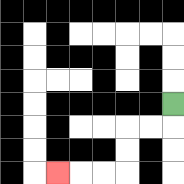{'start': '[7, 4]', 'end': '[2, 7]', 'path_directions': 'D,L,L,D,D,L,L,L', 'path_coordinates': '[[7, 4], [7, 5], [6, 5], [5, 5], [5, 6], [5, 7], [4, 7], [3, 7], [2, 7]]'}